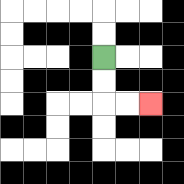{'start': '[4, 2]', 'end': '[6, 4]', 'path_directions': 'D,D,R,R', 'path_coordinates': '[[4, 2], [4, 3], [4, 4], [5, 4], [6, 4]]'}